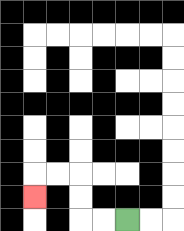{'start': '[5, 9]', 'end': '[1, 8]', 'path_directions': 'L,L,U,U,L,L,D', 'path_coordinates': '[[5, 9], [4, 9], [3, 9], [3, 8], [3, 7], [2, 7], [1, 7], [1, 8]]'}